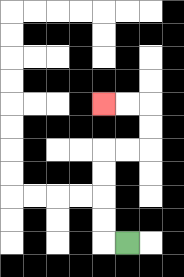{'start': '[5, 10]', 'end': '[4, 4]', 'path_directions': 'L,U,U,U,U,R,R,U,U,L,L', 'path_coordinates': '[[5, 10], [4, 10], [4, 9], [4, 8], [4, 7], [4, 6], [5, 6], [6, 6], [6, 5], [6, 4], [5, 4], [4, 4]]'}